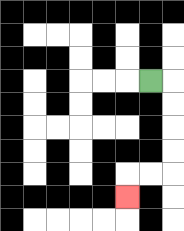{'start': '[6, 3]', 'end': '[5, 8]', 'path_directions': 'R,D,D,D,D,L,L,D', 'path_coordinates': '[[6, 3], [7, 3], [7, 4], [7, 5], [7, 6], [7, 7], [6, 7], [5, 7], [5, 8]]'}